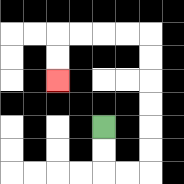{'start': '[4, 5]', 'end': '[2, 3]', 'path_directions': 'D,D,R,R,U,U,U,U,U,U,L,L,L,L,D,D', 'path_coordinates': '[[4, 5], [4, 6], [4, 7], [5, 7], [6, 7], [6, 6], [6, 5], [6, 4], [6, 3], [6, 2], [6, 1], [5, 1], [4, 1], [3, 1], [2, 1], [2, 2], [2, 3]]'}